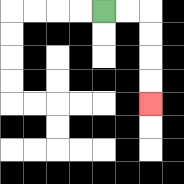{'start': '[4, 0]', 'end': '[6, 4]', 'path_directions': 'R,R,D,D,D,D', 'path_coordinates': '[[4, 0], [5, 0], [6, 0], [6, 1], [6, 2], [6, 3], [6, 4]]'}